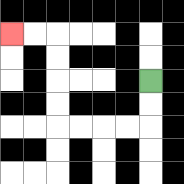{'start': '[6, 3]', 'end': '[0, 1]', 'path_directions': 'D,D,L,L,L,L,U,U,U,U,L,L', 'path_coordinates': '[[6, 3], [6, 4], [6, 5], [5, 5], [4, 5], [3, 5], [2, 5], [2, 4], [2, 3], [2, 2], [2, 1], [1, 1], [0, 1]]'}